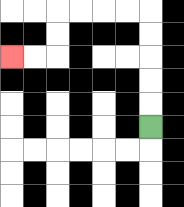{'start': '[6, 5]', 'end': '[0, 2]', 'path_directions': 'U,U,U,U,U,L,L,L,L,D,D,L,L', 'path_coordinates': '[[6, 5], [6, 4], [6, 3], [6, 2], [6, 1], [6, 0], [5, 0], [4, 0], [3, 0], [2, 0], [2, 1], [2, 2], [1, 2], [0, 2]]'}